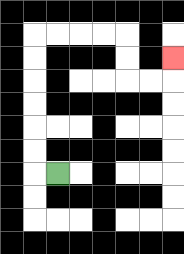{'start': '[2, 7]', 'end': '[7, 2]', 'path_directions': 'L,U,U,U,U,U,U,R,R,R,R,D,D,R,R,U', 'path_coordinates': '[[2, 7], [1, 7], [1, 6], [1, 5], [1, 4], [1, 3], [1, 2], [1, 1], [2, 1], [3, 1], [4, 1], [5, 1], [5, 2], [5, 3], [6, 3], [7, 3], [7, 2]]'}